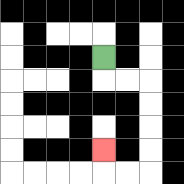{'start': '[4, 2]', 'end': '[4, 6]', 'path_directions': 'D,R,R,D,D,D,D,L,L,U', 'path_coordinates': '[[4, 2], [4, 3], [5, 3], [6, 3], [6, 4], [6, 5], [6, 6], [6, 7], [5, 7], [4, 7], [4, 6]]'}